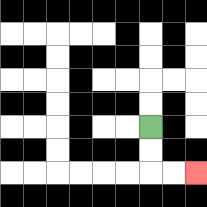{'start': '[6, 5]', 'end': '[8, 7]', 'path_directions': 'D,D,R,R', 'path_coordinates': '[[6, 5], [6, 6], [6, 7], [7, 7], [8, 7]]'}